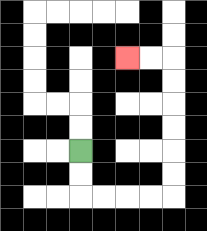{'start': '[3, 6]', 'end': '[5, 2]', 'path_directions': 'D,D,R,R,R,R,U,U,U,U,U,U,L,L', 'path_coordinates': '[[3, 6], [3, 7], [3, 8], [4, 8], [5, 8], [6, 8], [7, 8], [7, 7], [7, 6], [7, 5], [7, 4], [7, 3], [7, 2], [6, 2], [5, 2]]'}